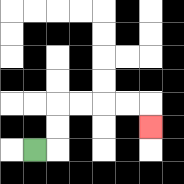{'start': '[1, 6]', 'end': '[6, 5]', 'path_directions': 'R,U,U,R,R,R,R,D', 'path_coordinates': '[[1, 6], [2, 6], [2, 5], [2, 4], [3, 4], [4, 4], [5, 4], [6, 4], [6, 5]]'}